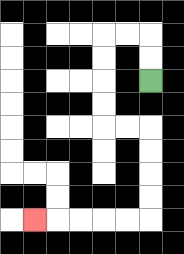{'start': '[6, 3]', 'end': '[1, 9]', 'path_directions': 'U,U,L,L,D,D,D,D,R,R,D,D,D,D,L,L,L,L,L', 'path_coordinates': '[[6, 3], [6, 2], [6, 1], [5, 1], [4, 1], [4, 2], [4, 3], [4, 4], [4, 5], [5, 5], [6, 5], [6, 6], [6, 7], [6, 8], [6, 9], [5, 9], [4, 9], [3, 9], [2, 9], [1, 9]]'}